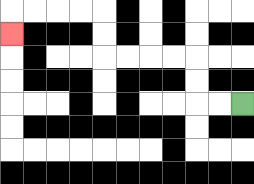{'start': '[10, 4]', 'end': '[0, 1]', 'path_directions': 'L,L,U,U,L,L,L,L,U,U,L,L,L,L,D', 'path_coordinates': '[[10, 4], [9, 4], [8, 4], [8, 3], [8, 2], [7, 2], [6, 2], [5, 2], [4, 2], [4, 1], [4, 0], [3, 0], [2, 0], [1, 0], [0, 0], [0, 1]]'}